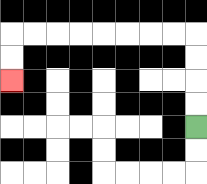{'start': '[8, 5]', 'end': '[0, 3]', 'path_directions': 'U,U,U,U,L,L,L,L,L,L,L,L,D,D', 'path_coordinates': '[[8, 5], [8, 4], [8, 3], [8, 2], [8, 1], [7, 1], [6, 1], [5, 1], [4, 1], [3, 1], [2, 1], [1, 1], [0, 1], [0, 2], [0, 3]]'}